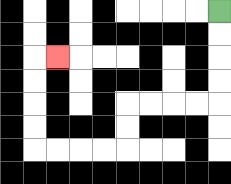{'start': '[9, 0]', 'end': '[2, 2]', 'path_directions': 'D,D,D,D,L,L,L,L,D,D,L,L,L,L,U,U,U,U,R', 'path_coordinates': '[[9, 0], [9, 1], [9, 2], [9, 3], [9, 4], [8, 4], [7, 4], [6, 4], [5, 4], [5, 5], [5, 6], [4, 6], [3, 6], [2, 6], [1, 6], [1, 5], [1, 4], [1, 3], [1, 2], [2, 2]]'}